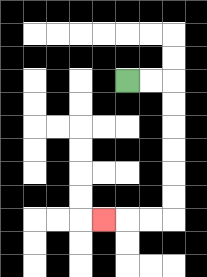{'start': '[5, 3]', 'end': '[4, 9]', 'path_directions': 'R,R,D,D,D,D,D,D,L,L,L', 'path_coordinates': '[[5, 3], [6, 3], [7, 3], [7, 4], [7, 5], [7, 6], [7, 7], [7, 8], [7, 9], [6, 9], [5, 9], [4, 9]]'}